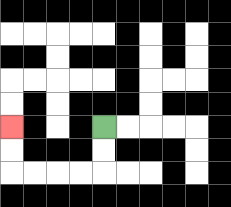{'start': '[4, 5]', 'end': '[0, 5]', 'path_directions': 'D,D,L,L,L,L,U,U', 'path_coordinates': '[[4, 5], [4, 6], [4, 7], [3, 7], [2, 7], [1, 7], [0, 7], [0, 6], [0, 5]]'}